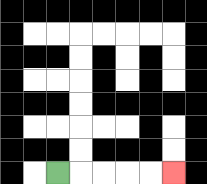{'start': '[2, 7]', 'end': '[7, 7]', 'path_directions': 'R,R,R,R,R', 'path_coordinates': '[[2, 7], [3, 7], [4, 7], [5, 7], [6, 7], [7, 7]]'}